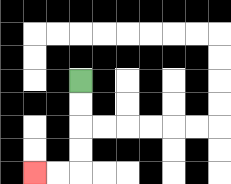{'start': '[3, 3]', 'end': '[1, 7]', 'path_directions': 'D,D,D,D,L,L', 'path_coordinates': '[[3, 3], [3, 4], [3, 5], [3, 6], [3, 7], [2, 7], [1, 7]]'}